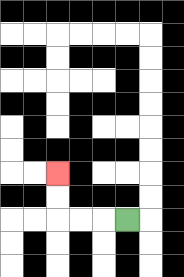{'start': '[5, 9]', 'end': '[2, 7]', 'path_directions': 'L,L,L,U,U', 'path_coordinates': '[[5, 9], [4, 9], [3, 9], [2, 9], [2, 8], [2, 7]]'}